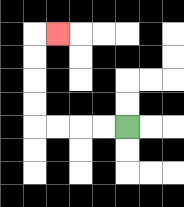{'start': '[5, 5]', 'end': '[2, 1]', 'path_directions': 'L,L,L,L,U,U,U,U,R', 'path_coordinates': '[[5, 5], [4, 5], [3, 5], [2, 5], [1, 5], [1, 4], [1, 3], [1, 2], [1, 1], [2, 1]]'}